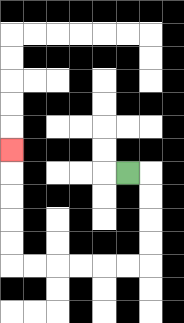{'start': '[5, 7]', 'end': '[0, 6]', 'path_directions': 'R,D,D,D,D,L,L,L,L,L,L,U,U,U,U,U', 'path_coordinates': '[[5, 7], [6, 7], [6, 8], [6, 9], [6, 10], [6, 11], [5, 11], [4, 11], [3, 11], [2, 11], [1, 11], [0, 11], [0, 10], [0, 9], [0, 8], [0, 7], [0, 6]]'}